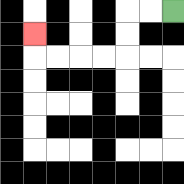{'start': '[7, 0]', 'end': '[1, 1]', 'path_directions': 'L,L,D,D,L,L,L,L,U', 'path_coordinates': '[[7, 0], [6, 0], [5, 0], [5, 1], [5, 2], [4, 2], [3, 2], [2, 2], [1, 2], [1, 1]]'}